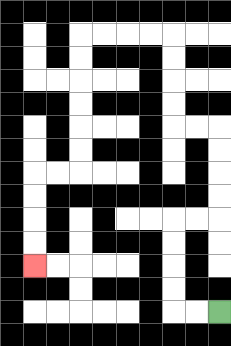{'start': '[9, 13]', 'end': '[1, 11]', 'path_directions': 'L,L,U,U,U,U,R,R,U,U,U,U,L,L,U,U,U,U,L,L,L,L,D,D,D,D,D,D,L,L,D,D,D,D', 'path_coordinates': '[[9, 13], [8, 13], [7, 13], [7, 12], [7, 11], [7, 10], [7, 9], [8, 9], [9, 9], [9, 8], [9, 7], [9, 6], [9, 5], [8, 5], [7, 5], [7, 4], [7, 3], [7, 2], [7, 1], [6, 1], [5, 1], [4, 1], [3, 1], [3, 2], [3, 3], [3, 4], [3, 5], [3, 6], [3, 7], [2, 7], [1, 7], [1, 8], [1, 9], [1, 10], [1, 11]]'}